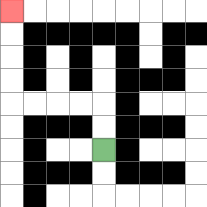{'start': '[4, 6]', 'end': '[0, 0]', 'path_directions': 'U,U,L,L,L,L,U,U,U,U', 'path_coordinates': '[[4, 6], [4, 5], [4, 4], [3, 4], [2, 4], [1, 4], [0, 4], [0, 3], [0, 2], [0, 1], [0, 0]]'}